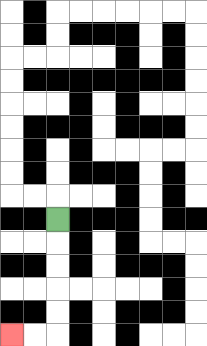{'start': '[2, 9]', 'end': '[0, 14]', 'path_directions': 'D,D,D,D,D,L,L', 'path_coordinates': '[[2, 9], [2, 10], [2, 11], [2, 12], [2, 13], [2, 14], [1, 14], [0, 14]]'}